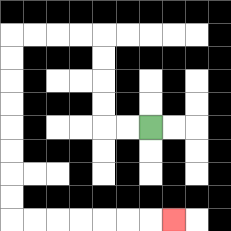{'start': '[6, 5]', 'end': '[7, 9]', 'path_directions': 'L,L,U,U,U,U,L,L,L,L,D,D,D,D,D,D,D,D,R,R,R,R,R,R,R', 'path_coordinates': '[[6, 5], [5, 5], [4, 5], [4, 4], [4, 3], [4, 2], [4, 1], [3, 1], [2, 1], [1, 1], [0, 1], [0, 2], [0, 3], [0, 4], [0, 5], [0, 6], [0, 7], [0, 8], [0, 9], [1, 9], [2, 9], [3, 9], [4, 9], [5, 9], [6, 9], [7, 9]]'}